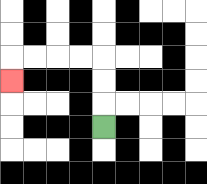{'start': '[4, 5]', 'end': '[0, 3]', 'path_directions': 'U,U,U,L,L,L,L,D', 'path_coordinates': '[[4, 5], [4, 4], [4, 3], [4, 2], [3, 2], [2, 2], [1, 2], [0, 2], [0, 3]]'}